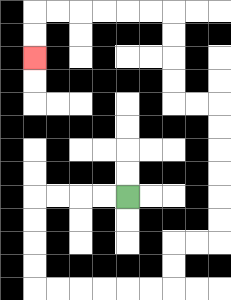{'start': '[5, 8]', 'end': '[1, 2]', 'path_directions': 'L,L,L,L,D,D,D,D,R,R,R,R,R,R,U,U,R,R,U,U,U,U,U,U,L,L,U,U,U,U,L,L,L,L,L,L,D,D', 'path_coordinates': '[[5, 8], [4, 8], [3, 8], [2, 8], [1, 8], [1, 9], [1, 10], [1, 11], [1, 12], [2, 12], [3, 12], [4, 12], [5, 12], [6, 12], [7, 12], [7, 11], [7, 10], [8, 10], [9, 10], [9, 9], [9, 8], [9, 7], [9, 6], [9, 5], [9, 4], [8, 4], [7, 4], [7, 3], [7, 2], [7, 1], [7, 0], [6, 0], [5, 0], [4, 0], [3, 0], [2, 0], [1, 0], [1, 1], [1, 2]]'}